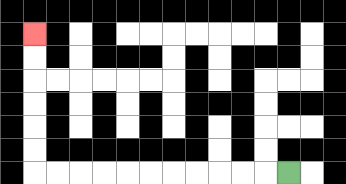{'start': '[12, 7]', 'end': '[1, 1]', 'path_directions': 'L,L,L,L,L,L,L,L,L,L,L,U,U,U,U,U,U', 'path_coordinates': '[[12, 7], [11, 7], [10, 7], [9, 7], [8, 7], [7, 7], [6, 7], [5, 7], [4, 7], [3, 7], [2, 7], [1, 7], [1, 6], [1, 5], [1, 4], [1, 3], [1, 2], [1, 1]]'}